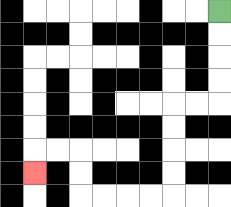{'start': '[9, 0]', 'end': '[1, 7]', 'path_directions': 'D,D,D,D,L,L,D,D,D,D,L,L,L,L,U,U,L,L,D', 'path_coordinates': '[[9, 0], [9, 1], [9, 2], [9, 3], [9, 4], [8, 4], [7, 4], [7, 5], [7, 6], [7, 7], [7, 8], [6, 8], [5, 8], [4, 8], [3, 8], [3, 7], [3, 6], [2, 6], [1, 6], [1, 7]]'}